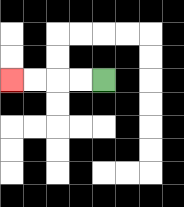{'start': '[4, 3]', 'end': '[0, 3]', 'path_directions': 'L,L,L,L', 'path_coordinates': '[[4, 3], [3, 3], [2, 3], [1, 3], [0, 3]]'}